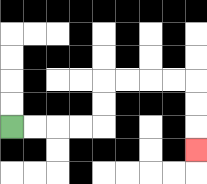{'start': '[0, 5]', 'end': '[8, 6]', 'path_directions': 'R,R,R,R,U,U,R,R,R,R,D,D,D', 'path_coordinates': '[[0, 5], [1, 5], [2, 5], [3, 5], [4, 5], [4, 4], [4, 3], [5, 3], [6, 3], [7, 3], [8, 3], [8, 4], [8, 5], [8, 6]]'}